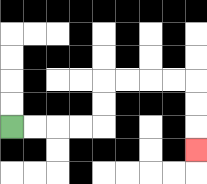{'start': '[0, 5]', 'end': '[8, 6]', 'path_directions': 'R,R,R,R,U,U,R,R,R,R,D,D,D', 'path_coordinates': '[[0, 5], [1, 5], [2, 5], [3, 5], [4, 5], [4, 4], [4, 3], [5, 3], [6, 3], [7, 3], [8, 3], [8, 4], [8, 5], [8, 6]]'}